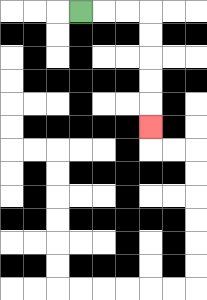{'start': '[3, 0]', 'end': '[6, 5]', 'path_directions': 'R,R,R,D,D,D,D,D', 'path_coordinates': '[[3, 0], [4, 0], [5, 0], [6, 0], [6, 1], [6, 2], [6, 3], [6, 4], [6, 5]]'}